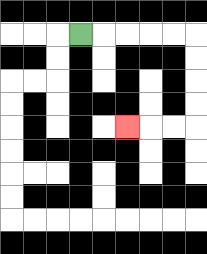{'start': '[3, 1]', 'end': '[5, 5]', 'path_directions': 'R,R,R,R,R,D,D,D,D,L,L,L', 'path_coordinates': '[[3, 1], [4, 1], [5, 1], [6, 1], [7, 1], [8, 1], [8, 2], [8, 3], [8, 4], [8, 5], [7, 5], [6, 5], [5, 5]]'}